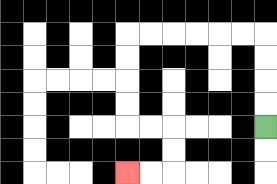{'start': '[11, 5]', 'end': '[5, 7]', 'path_directions': 'U,U,U,U,L,L,L,L,L,L,D,D,D,D,R,R,D,D,L,L', 'path_coordinates': '[[11, 5], [11, 4], [11, 3], [11, 2], [11, 1], [10, 1], [9, 1], [8, 1], [7, 1], [6, 1], [5, 1], [5, 2], [5, 3], [5, 4], [5, 5], [6, 5], [7, 5], [7, 6], [7, 7], [6, 7], [5, 7]]'}